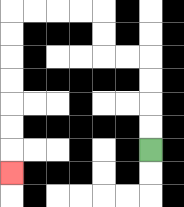{'start': '[6, 6]', 'end': '[0, 7]', 'path_directions': 'U,U,U,U,L,L,U,U,L,L,L,L,D,D,D,D,D,D,D', 'path_coordinates': '[[6, 6], [6, 5], [6, 4], [6, 3], [6, 2], [5, 2], [4, 2], [4, 1], [4, 0], [3, 0], [2, 0], [1, 0], [0, 0], [0, 1], [0, 2], [0, 3], [0, 4], [0, 5], [0, 6], [0, 7]]'}